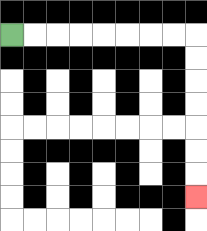{'start': '[0, 1]', 'end': '[8, 8]', 'path_directions': 'R,R,R,R,R,R,R,R,D,D,D,D,D,D,D', 'path_coordinates': '[[0, 1], [1, 1], [2, 1], [3, 1], [4, 1], [5, 1], [6, 1], [7, 1], [8, 1], [8, 2], [8, 3], [8, 4], [8, 5], [8, 6], [8, 7], [8, 8]]'}